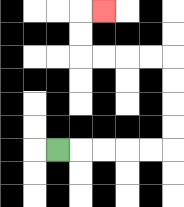{'start': '[2, 6]', 'end': '[4, 0]', 'path_directions': 'R,R,R,R,R,U,U,U,U,L,L,L,L,U,U,R', 'path_coordinates': '[[2, 6], [3, 6], [4, 6], [5, 6], [6, 6], [7, 6], [7, 5], [7, 4], [7, 3], [7, 2], [6, 2], [5, 2], [4, 2], [3, 2], [3, 1], [3, 0], [4, 0]]'}